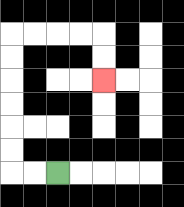{'start': '[2, 7]', 'end': '[4, 3]', 'path_directions': 'L,L,U,U,U,U,U,U,R,R,R,R,D,D', 'path_coordinates': '[[2, 7], [1, 7], [0, 7], [0, 6], [0, 5], [0, 4], [0, 3], [0, 2], [0, 1], [1, 1], [2, 1], [3, 1], [4, 1], [4, 2], [4, 3]]'}